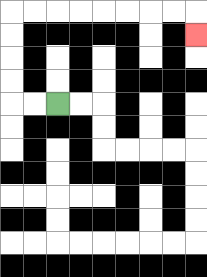{'start': '[2, 4]', 'end': '[8, 1]', 'path_directions': 'L,L,U,U,U,U,R,R,R,R,R,R,R,R,D', 'path_coordinates': '[[2, 4], [1, 4], [0, 4], [0, 3], [0, 2], [0, 1], [0, 0], [1, 0], [2, 0], [3, 0], [4, 0], [5, 0], [6, 0], [7, 0], [8, 0], [8, 1]]'}